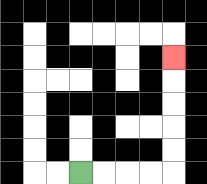{'start': '[3, 7]', 'end': '[7, 2]', 'path_directions': 'R,R,R,R,U,U,U,U,U', 'path_coordinates': '[[3, 7], [4, 7], [5, 7], [6, 7], [7, 7], [7, 6], [7, 5], [7, 4], [7, 3], [7, 2]]'}